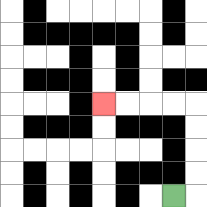{'start': '[7, 8]', 'end': '[4, 4]', 'path_directions': 'R,U,U,U,U,L,L,L,L', 'path_coordinates': '[[7, 8], [8, 8], [8, 7], [8, 6], [8, 5], [8, 4], [7, 4], [6, 4], [5, 4], [4, 4]]'}